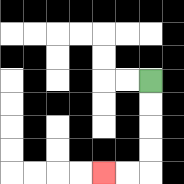{'start': '[6, 3]', 'end': '[4, 7]', 'path_directions': 'D,D,D,D,L,L', 'path_coordinates': '[[6, 3], [6, 4], [6, 5], [6, 6], [6, 7], [5, 7], [4, 7]]'}